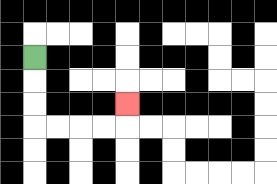{'start': '[1, 2]', 'end': '[5, 4]', 'path_directions': 'D,D,D,R,R,R,R,U', 'path_coordinates': '[[1, 2], [1, 3], [1, 4], [1, 5], [2, 5], [3, 5], [4, 5], [5, 5], [5, 4]]'}